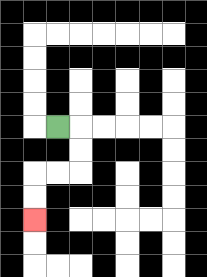{'start': '[2, 5]', 'end': '[1, 9]', 'path_directions': 'R,D,D,L,L,D,D', 'path_coordinates': '[[2, 5], [3, 5], [3, 6], [3, 7], [2, 7], [1, 7], [1, 8], [1, 9]]'}